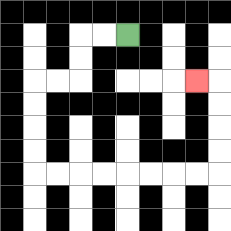{'start': '[5, 1]', 'end': '[8, 3]', 'path_directions': 'L,L,D,D,L,L,D,D,D,D,R,R,R,R,R,R,R,R,U,U,U,U,L', 'path_coordinates': '[[5, 1], [4, 1], [3, 1], [3, 2], [3, 3], [2, 3], [1, 3], [1, 4], [1, 5], [1, 6], [1, 7], [2, 7], [3, 7], [4, 7], [5, 7], [6, 7], [7, 7], [8, 7], [9, 7], [9, 6], [9, 5], [9, 4], [9, 3], [8, 3]]'}